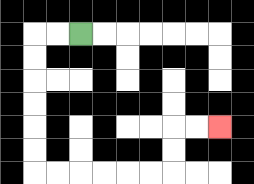{'start': '[3, 1]', 'end': '[9, 5]', 'path_directions': 'L,L,D,D,D,D,D,D,R,R,R,R,R,R,U,U,R,R', 'path_coordinates': '[[3, 1], [2, 1], [1, 1], [1, 2], [1, 3], [1, 4], [1, 5], [1, 6], [1, 7], [2, 7], [3, 7], [4, 7], [5, 7], [6, 7], [7, 7], [7, 6], [7, 5], [8, 5], [9, 5]]'}